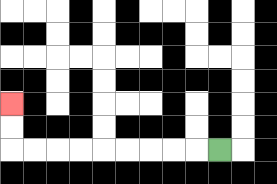{'start': '[9, 6]', 'end': '[0, 4]', 'path_directions': 'L,L,L,L,L,L,L,L,L,U,U', 'path_coordinates': '[[9, 6], [8, 6], [7, 6], [6, 6], [5, 6], [4, 6], [3, 6], [2, 6], [1, 6], [0, 6], [0, 5], [0, 4]]'}